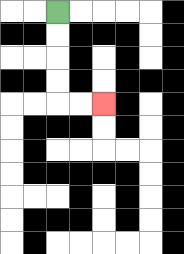{'start': '[2, 0]', 'end': '[4, 4]', 'path_directions': 'D,D,D,D,R,R', 'path_coordinates': '[[2, 0], [2, 1], [2, 2], [2, 3], [2, 4], [3, 4], [4, 4]]'}